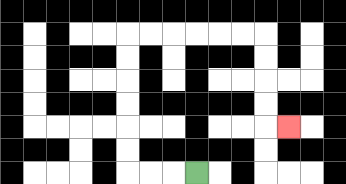{'start': '[8, 7]', 'end': '[12, 5]', 'path_directions': 'L,L,L,U,U,U,U,U,U,R,R,R,R,R,R,D,D,D,D,R', 'path_coordinates': '[[8, 7], [7, 7], [6, 7], [5, 7], [5, 6], [5, 5], [5, 4], [5, 3], [5, 2], [5, 1], [6, 1], [7, 1], [8, 1], [9, 1], [10, 1], [11, 1], [11, 2], [11, 3], [11, 4], [11, 5], [12, 5]]'}